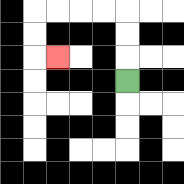{'start': '[5, 3]', 'end': '[2, 2]', 'path_directions': 'U,U,U,L,L,L,L,D,D,R', 'path_coordinates': '[[5, 3], [5, 2], [5, 1], [5, 0], [4, 0], [3, 0], [2, 0], [1, 0], [1, 1], [1, 2], [2, 2]]'}